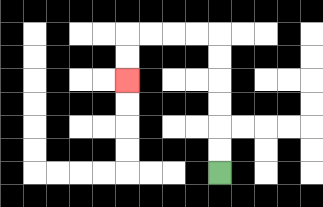{'start': '[9, 7]', 'end': '[5, 3]', 'path_directions': 'U,U,U,U,U,U,L,L,L,L,D,D', 'path_coordinates': '[[9, 7], [9, 6], [9, 5], [9, 4], [9, 3], [9, 2], [9, 1], [8, 1], [7, 1], [6, 1], [5, 1], [5, 2], [5, 3]]'}